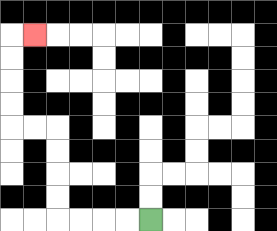{'start': '[6, 9]', 'end': '[1, 1]', 'path_directions': 'L,L,L,L,U,U,U,U,L,L,U,U,U,U,R', 'path_coordinates': '[[6, 9], [5, 9], [4, 9], [3, 9], [2, 9], [2, 8], [2, 7], [2, 6], [2, 5], [1, 5], [0, 5], [0, 4], [0, 3], [0, 2], [0, 1], [1, 1]]'}